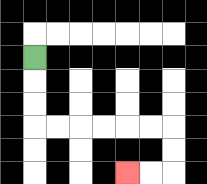{'start': '[1, 2]', 'end': '[5, 7]', 'path_directions': 'D,D,D,R,R,R,R,R,R,D,D,L,L', 'path_coordinates': '[[1, 2], [1, 3], [1, 4], [1, 5], [2, 5], [3, 5], [4, 5], [5, 5], [6, 5], [7, 5], [7, 6], [7, 7], [6, 7], [5, 7]]'}